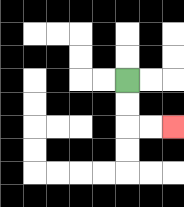{'start': '[5, 3]', 'end': '[7, 5]', 'path_directions': 'D,D,R,R', 'path_coordinates': '[[5, 3], [5, 4], [5, 5], [6, 5], [7, 5]]'}